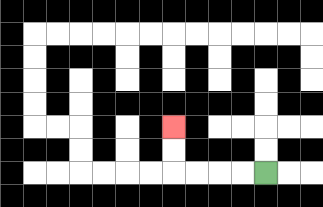{'start': '[11, 7]', 'end': '[7, 5]', 'path_directions': 'L,L,L,L,U,U', 'path_coordinates': '[[11, 7], [10, 7], [9, 7], [8, 7], [7, 7], [7, 6], [7, 5]]'}